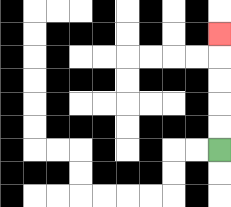{'start': '[9, 6]', 'end': '[9, 1]', 'path_directions': 'U,U,U,U,U', 'path_coordinates': '[[9, 6], [9, 5], [9, 4], [9, 3], [9, 2], [9, 1]]'}